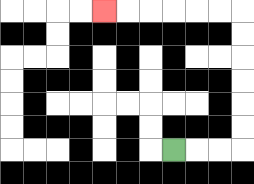{'start': '[7, 6]', 'end': '[4, 0]', 'path_directions': 'R,R,R,U,U,U,U,U,U,L,L,L,L,L,L', 'path_coordinates': '[[7, 6], [8, 6], [9, 6], [10, 6], [10, 5], [10, 4], [10, 3], [10, 2], [10, 1], [10, 0], [9, 0], [8, 0], [7, 0], [6, 0], [5, 0], [4, 0]]'}